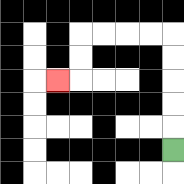{'start': '[7, 6]', 'end': '[2, 3]', 'path_directions': 'U,U,U,U,U,L,L,L,L,D,D,L', 'path_coordinates': '[[7, 6], [7, 5], [7, 4], [7, 3], [7, 2], [7, 1], [6, 1], [5, 1], [4, 1], [3, 1], [3, 2], [3, 3], [2, 3]]'}